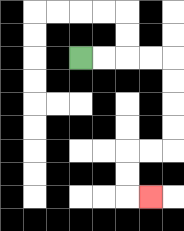{'start': '[3, 2]', 'end': '[6, 8]', 'path_directions': 'R,R,R,R,D,D,D,D,L,L,D,D,R', 'path_coordinates': '[[3, 2], [4, 2], [5, 2], [6, 2], [7, 2], [7, 3], [7, 4], [7, 5], [7, 6], [6, 6], [5, 6], [5, 7], [5, 8], [6, 8]]'}